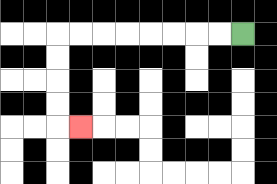{'start': '[10, 1]', 'end': '[3, 5]', 'path_directions': 'L,L,L,L,L,L,L,L,D,D,D,D,R', 'path_coordinates': '[[10, 1], [9, 1], [8, 1], [7, 1], [6, 1], [5, 1], [4, 1], [3, 1], [2, 1], [2, 2], [2, 3], [2, 4], [2, 5], [3, 5]]'}